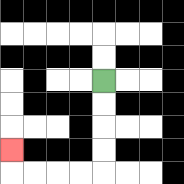{'start': '[4, 3]', 'end': '[0, 6]', 'path_directions': 'D,D,D,D,L,L,L,L,U', 'path_coordinates': '[[4, 3], [4, 4], [4, 5], [4, 6], [4, 7], [3, 7], [2, 7], [1, 7], [0, 7], [0, 6]]'}